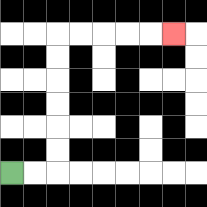{'start': '[0, 7]', 'end': '[7, 1]', 'path_directions': 'R,R,U,U,U,U,U,U,R,R,R,R,R', 'path_coordinates': '[[0, 7], [1, 7], [2, 7], [2, 6], [2, 5], [2, 4], [2, 3], [2, 2], [2, 1], [3, 1], [4, 1], [5, 1], [6, 1], [7, 1]]'}